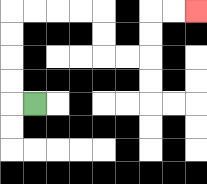{'start': '[1, 4]', 'end': '[8, 0]', 'path_directions': 'L,U,U,U,U,R,R,R,R,D,D,R,R,U,U,R,R', 'path_coordinates': '[[1, 4], [0, 4], [0, 3], [0, 2], [0, 1], [0, 0], [1, 0], [2, 0], [3, 0], [4, 0], [4, 1], [4, 2], [5, 2], [6, 2], [6, 1], [6, 0], [7, 0], [8, 0]]'}